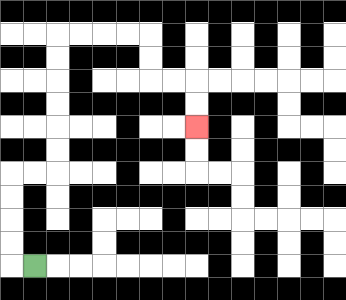{'start': '[1, 11]', 'end': '[8, 5]', 'path_directions': 'L,U,U,U,U,R,R,U,U,U,U,U,U,R,R,R,R,D,D,R,R,D,D', 'path_coordinates': '[[1, 11], [0, 11], [0, 10], [0, 9], [0, 8], [0, 7], [1, 7], [2, 7], [2, 6], [2, 5], [2, 4], [2, 3], [2, 2], [2, 1], [3, 1], [4, 1], [5, 1], [6, 1], [6, 2], [6, 3], [7, 3], [8, 3], [8, 4], [8, 5]]'}